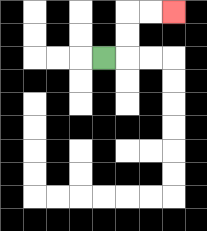{'start': '[4, 2]', 'end': '[7, 0]', 'path_directions': 'R,U,U,R,R', 'path_coordinates': '[[4, 2], [5, 2], [5, 1], [5, 0], [6, 0], [7, 0]]'}